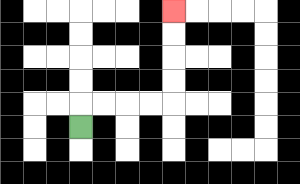{'start': '[3, 5]', 'end': '[7, 0]', 'path_directions': 'U,R,R,R,R,U,U,U,U', 'path_coordinates': '[[3, 5], [3, 4], [4, 4], [5, 4], [6, 4], [7, 4], [7, 3], [7, 2], [7, 1], [7, 0]]'}